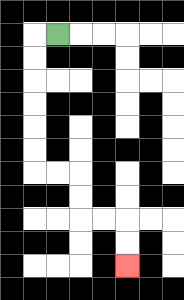{'start': '[2, 1]', 'end': '[5, 11]', 'path_directions': 'L,D,D,D,D,D,D,R,R,D,D,R,R,D,D', 'path_coordinates': '[[2, 1], [1, 1], [1, 2], [1, 3], [1, 4], [1, 5], [1, 6], [1, 7], [2, 7], [3, 7], [3, 8], [3, 9], [4, 9], [5, 9], [5, 10], [5, 11]]'}